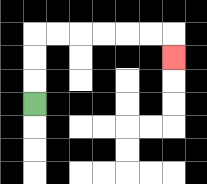{'start': '[1, 4]', 'end': '[7, 2]', 'path_directions': 'U,U,U,R,R,R,R,R,R,D', 'path_coordinates': '[[1, 4], [1, 3], [1, 2], [1, 1], [2, 1], [3, 1], [4, 1], [5, 1], [6, 1], [7, 1], [7, 2]]'}